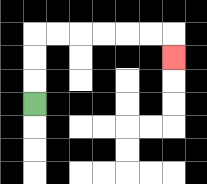{'start': '[1, 4]', 'end': '[7, 2]', 'path_directions': 'U,U,U,R,R,R,R,R,R,D', 'path_coordinates': '[[1, 4], [1, 3], [1, 2], [1, 1], [2, 1], [3, 1], [4, 1], [5, 1], [6, 1], [7, 1], [7, 2]]'}